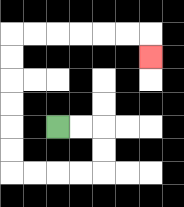{'start': '[2, 5]', 'end': '[6, 2]', 'path_directions': 'R,R,D,D,L,L,L,L,U,U,U,U,U,U,R,R,R,R,R,R,D', 'path_coordinates': '[[2, 5], [3, 5], [4, 5], [4, 6], [4, 7], [3, 7], [2, 7], [1, 7], [0, 7], [0, 6], [0, 5], [0, 4], [0, 3], [0, 2], [0, 1], [1, 1], [2, 1], [3, 1], [4, 1], [5, 1], [6, 1], [6, 2]]'}